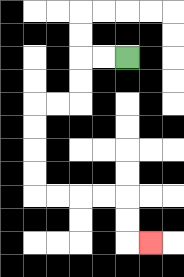{'start': '[5, 2]', 'end': '[6, 10]', 'path_directions': 'L,L,D,D,L,L,D,D,D,D,R,R,R,R,D,D,R', 'path_coordinates': '[[5, 2], [4, 2], [3, 2], [3, 3], [3, 4], [2, 4], [1, 4], [1, 5], [1, 6], [1, 7], [1, 8], [2, 8], [3, 8], [4, 8], [5, 8], [5, 9], [5, 10], [6, 10]]'}